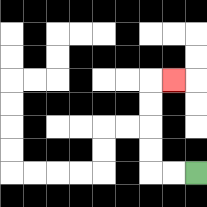{'start': '[8, 7]', 'end': '[7, 3]', 'path_directions': 'L,L,U,U,U,U,R', 'path_coordinates': '[[8, 7], [7, 7], [6, 7], [6, 6], [6, 5], [6, 4], [6, 3], [7, 3]]'}